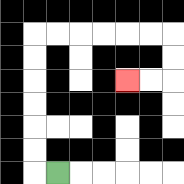{'start': '[2, 7]', 'end': '[5, 3]', 'path_directions': 'L,U,U,U,U,U,U,R,R,R,R,R,R,D,D,L,L', 'path_coordinates': '[[2, 7], [1, 7], [1, 6], [1, 5], [1, 4], [1, 3], [1, 2], [1, 1], [2, 1], [3, 1], [4, 1], [5, 1], [6, 1], [7, 1], [7, 2], [7, 3], [6, 3], [5, 3]]'}